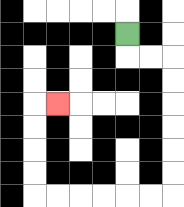{'start': '[5, 1]', 'end': '[2, 4]', 'path_directions': 'D,R,R,D,D,D,D,D,D,L,L,L,L,L,L,U,U,U,U,R', 'path_coordinates': '[[5, 1], [5, 2], [6, 2], [7, 2], [7, 3], [7, 4], [7, 5], [7, 6], [7, 7], [7, 8], [6, 8], [5, 8], [4, 8], [3, 8], [2, 8], [1, 8], [1, 7], [1, 6], [1, 5], [1, 4], [2, 4]]'}